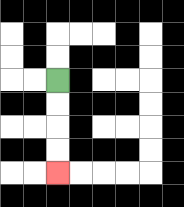{'start': '[2, 3]', 'end': '[2, 7]', 'path_directions': 'D,D,D,D', 'path_coordinates': '[[2, 3], [2, 4], [2, 5], [2, 6], [2, 7]]'}